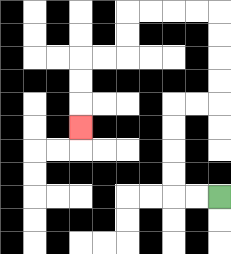{'start': '[9, 8]', 'end': '[3, 5]', 'path_directions': 'L,L,U,U,U,U,R,R,U,U,U,U,L,L,L,L,D,D,L,L,D,D,D', 'path_coordinates': '[[9, 8], [8, 8], [7, 8], [7, 7], [7, 6], [7, 5], [7, 4], [8, 4], [9, 4], [9, 3], [9, 2], [9, 1], [9, 0], [8, 0], [7, 0], [6, 0], [5, 0], [5, 1], [5, 2], [4, 2], [3, 2], [3, 3], [3, 4], [3, 5]]'}